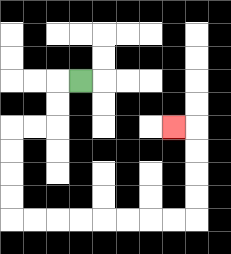{'start': '[3, 3]', 'end': '[7, 5]', 'path_directions': 'L,D,D,L,L,D,D,D,D,R,R,R,R,R,R,R,R,U,U,U,U,L', 'path_coordinates': '[[3, 3], [2, 3], [2, 4], [2, 5], [1, 5], [0, 5], [0, 6], [0, 7], [0, 8], [0, 9], [1, 9], [2, 9], [3, 9], [4, 9], [5, 9], [6, 9], [7, 9], [8, 9], [8, 8], [8, 7], [8, 6], [8, 5], [7, 5]]'}